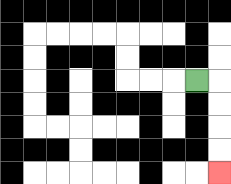{'start': '[8, 3]', 'end': '[9, 7]', 'path_directions': 'R,D,D,D,D', 'path_coordinates': '[[8, 3], [9, 3], [9, 4], [9, 5], [9, 6], [9, 7]]'}